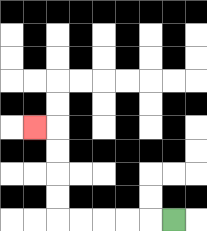{'start': '[7, 9]', 'end': '[1, 5]', 'path_directions': 'L,L,L,L,L,U,U,U,U,L', 'path_coordinates': '[[7, 9], [6, 9], [5, 9], [4, 9], [3, 9], [2, 9], [2, 8], [2, 7], [2, 6], [2, 5], [1, 5]]'}